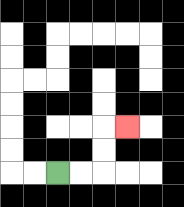{'start': '[2, 7]', 'end': '[5, 5]', 'path_directions': 'R,R,U,U,R', 'path_coordinates': '[[2, 7], [3, 7], [4, 7], [4, 6], [4, 5], [5, 5]]'}